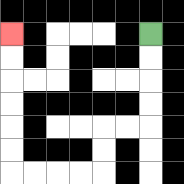{'start': '[6, 1]', 'end': '[0, 1]', 'path_directions': 'D,D,D,D,L,L,D,D,L,L,L,L,U,U,U,U,U,U', 'path_coordinates': '[[6, 1], [6, 2], [6, 3], [6, 4], [6, 5], [5, 5], [4, 5], [4, 6], [4, 7], [3, 7], [2, 7], [1, 7], [0, 7], [0, 6], [0, 5], [0, 4], [0, 3], [0, 2], [0, 1]]'}